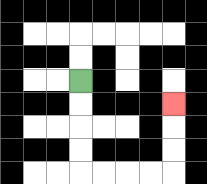{'start': '[3, 3]', 'end': '[7, 4]', 'path_directions': 'D,D,D,D,R,R,R,R,U,U,U', 'path_coordinates': '[[3, 3], [3, 4], [3, 5], [3, 6], [3, 7], [4, 7], [5, 7], [6, 7], [7, 7], [7, 6], [7, 5], [7, 4]]'}